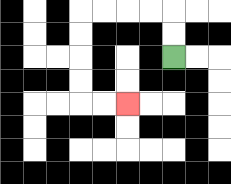{'start': '[7, 2]', 'end': '[5, 4]', 'path_directions': 'U,U,L,L,L,L,D,D,D,D,R,R', 'path_coordinates': '[[7, 2], [7, 1], [7, 0], [6, 0], [5, 0], [4, 0], [3, 0], [3, 1], [3, 2], [3, 3], [3, 4], [4, 4], [5, 4]]'}